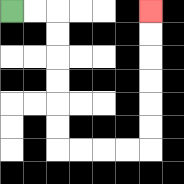{'start': '[0, 0]', 'end': '[6, 0]', 'path_directions': 'R,R,D,D,D,D,D,D,R,R,R,R,U,U,U,U,U,U', 'path_coordinates': '[[0, 0], [1, 0], [2, 0], [2, 1], [2, 2], [2, 3], [2, 4], [2, 5], [2, 6], [3, 6], [4, 6], [5, 6], [6, 6], [6, 5], [6, 4], [6, 3], [6, 2], [6, 1], [6, 0]]'}